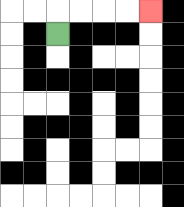{'start': '[2, 1]', 'end': '[6, 0]', 'path_directions': 'U,R,R,R,R', 'path_coordinates': '[[2, 1], [2, 0], [3, 0], [4, 0], [5, 0], [6, 0]]'}